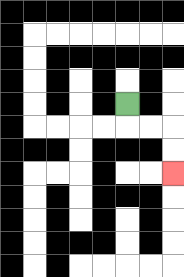{'start': '[5, 4]', 'end': '[7, 7]', 'path_directions': 'D,R,R,D,D', 'path_coordinates': '[[5, 4], [5, 5], [6, 5], [7, 5], [7, 6], [7, 7]]'}